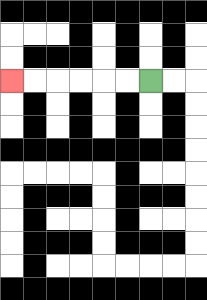{'start': '[6, 3]', 'end': '[0, 3]', 'path_directions': 'L,L,L,L,L,L', 'path_coordinates': '[[6, 3], [5, 3], [4, 3], [3, 3], [2, 3], [1, 3], [0, 3]]'}